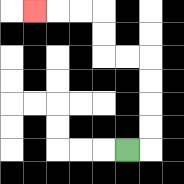{'start': '[5, 6]', 'end': '[1, 0]', 'path_directions': 'R,U,U,U,U,L,L,U,U,L,L,L', 'path_coordinates': '[[5, 6], [6, 6], [6, 5], [6, 4], [6, 3], [6, 2], [5, 2], [4, 2], [4, 1], [4, 0], [3, 0], [2, 0], [1, 0]]'}